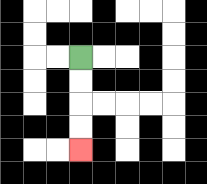{'start': '[3, 2]', 'end': '[3, 6]', 'path_directions': 'D,D,D,D', 'path_coordinates': '[[3, 2], [3, 3], [3, 4], [3, 5], [3, 6]]'}